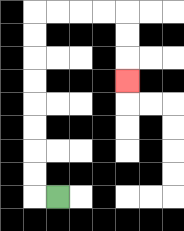{'start': '[2, 8]', 'end': '[5, 3]', 'path_directions': 'L,U,U,U,U,U,U,U,U,R,R,R,R,D,D,D', 'path_coordinates': '[[2, 8], [1, 8], [1, 7], [1, 6], [1, 5], [1, 4], [1, 3], [1, 2], [1, 1], [1, 0], [2, 0], [3, 0], [4, 0], [5, 0], [5, 1], [5, 2], [5, 3]]'}